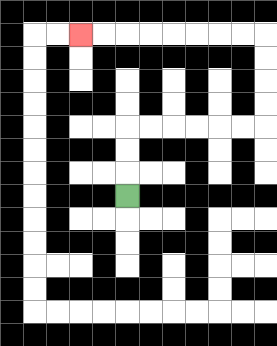{'start': '[5, 8]', 'end': '[3, 1]', 'path_directions': 'U,U,U,R,R,R,R,R,R,U,U,U,U,L,L,L,L,L,L,L,L', 'path_coordinates': '[[5, 8], [5, 7], [5, 6], [5, 5], [6, 5], [7, 5], [8, 5], [9, 5], [10, 5], [11, 5], [11, 4], [11, 3], [11, 2], [11, 1], [10, 1], [9, 1], [8, 1], [7, 1], [6, 1], [5, 1], [4, 1], [3, 1]]'}